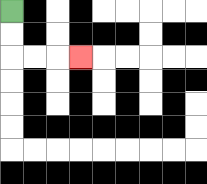{'start': '[0, 0]', 'end': '[3, 2]', 'path_directions': 'D,D,R,R,R', 'path_coordinates': '[[0, 0], [0, 1], [0, 2], [1, 2], [2, 2], [3, 2]]'}